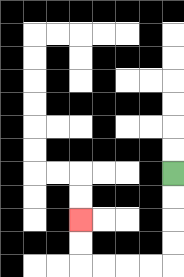{'start': '[7, 7]', 'end': '[3, 9]', 'path_directions': 'D,D,D,D,L,L,L,L,U,U', 'path_coordinates': '[[7, 7], [7, 8], [7, 9], [7, 10], [7, 11], [6, 11], [5, 11], [4, 11], [3, 11], [3, 10], [3, 9]]'}